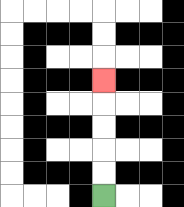{'start': '[4, 8]', 'end': '[4, 3]', 'path_directions': 'U,U,U,U,U', 'path_coordinates': '[[4, 8], [4, 7], [4, 6], [4, 5], [4, 4], [4, 3]]'}